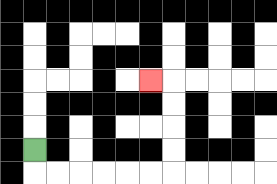{'start': '[1, 6]', 'end': '[6, 3]', 'path_directions': 'D,R,R,R,R,R,R,U,U,U,U,L', 'path_coordinates': '[[1, 6], [1, 7], [2, 7], [3, 7], [4, 7], [5, 7], [6, 7], [7, 7], [7, 6], [7, 5], [7, 4], [7, 3], [6, 3]]'}